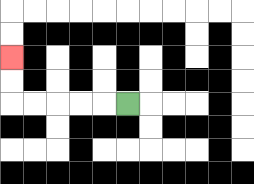{'start': '[5, 4]', 'end': '[0, 2]', 'path_directions': 'L,L,L,L,L,U,U', 'path_coordinates': '[[5, 4], [4, 4], [3, 4], [2, 4], [1, 4], [0, 4], [0, 3], [0, 2]]'}